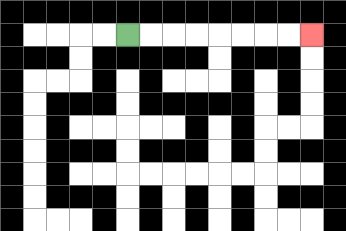{'start': '[5, 1]', 'end': '[13, 1]', 'path_directions': 'R,R,R,R,R,R,R,R', 'path_coordinates': '[[5, 1], [6, 1], [7, 1], [8, 1], [9, 1], [10, 1], [11, 1], [12, 1], [13, 1]]'}